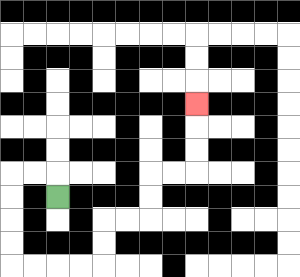{'start': '[2, 8]', 'end': '[8, 4]', 'path_directions': 'U,L,L,D,D,D,D,R,R,R,R,U,U,R,R,U,U,R,R,U,U,U', 'path_coordinates': '[[2, 8], [2, 7], [1, 7], [0, 7], [0, 8], [0, 9], [0, 10], [0, 11], [1, 11], [2, 11], [3, 11], [4, 11], [4, 10], [4, 9], [5, 9], [6, 9], [6, 8], [6, 7], [7, 7], [8, 7], [8, 6], [8, 5], [8, 4]]'}